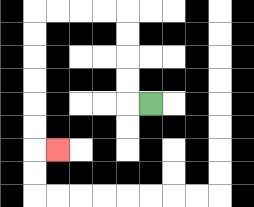{'start': '[6, 4]', 'end': '[2, 6]', 'path_directions': 'L,U,U,U,U,L,L,L,L,D,D,D,D,D,D,R', 'path_coordinates': '[[6, 4], [5, 4], [5, 3], [5, 2], [5, 1], [5, 0], [4, 0], [3, 0], [2, 0], [1, 0], [1, 1], [1, 2], [1, 3], [1, 4], [1, 5], [1, 6], [2, 6]]'}